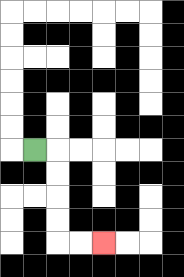{'start': '[1, 6]', 'end': '[4, 10]', 'path_directions': 'R,D,D,D,D,R,R', 'path_coordinates': '[[1, 6], [2, 6], [2, 7], [2, 8], [2, 9], [2, 10], [3, 10], [4, 10]]'}